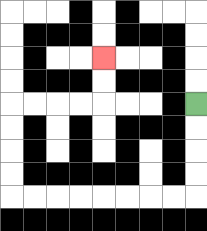{'start': '[8, 4]', 'end': '[4, 2]', 'path_directions': 'D,D,D,D,L,L,L,L,L,L,L,L,U,U,U,U,R,R,R,R,U,U', 'path_coordinates': '[[8, 4], [8, 5], [8, 6], [8, 7], [8, 8], [7, 8], [6, 8], [5, 8], [4, 8], [3, 8], [2, 8], [1, 8], [0, 8], [0, 7], [0, 6], [0, 5], [0, 4], [1, 4], [2, 4], [3, 4], [4, 4], [4, 3], [4, 2]]'}